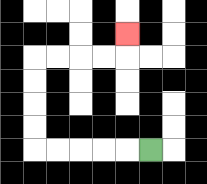{'start': '[6, 6]', 'end': '[5, 1]', 'path_directions': 'L,L,L,L,L,U,U,U,U,R,R,R,R,U', 'path_coordinates': '[[6, 6], [5, 6], [4, 6], [3, 6], [2, 6], [1, 6], [1, 5], [1, 4], [1, 3], [1, 2], [2, 2], [3, 2], [4, 2], [5, 2], [5, 1]]'}